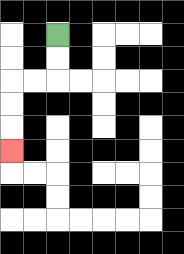{'start': '[2, 1]', 'end': '[0, 6]', 'path_directions': 'D,D,L,L,D,D,D', 'path_coordinates': '[[2, 1], [2, 2], [2, 3], [1, 3], [0, 3], [0, 4], [0, 5], [0, 6]]'}